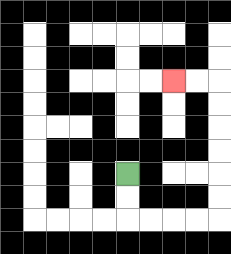{'start': '[5, 7]', 'end': '[7, 3]', 'path_directions': 'D,D,R,R,R,R,U,U,U,U,U,U,L,L', 'path_coordinates': '[[5, 7], [5, 8], [5, 9], [6, 9], [7, 9], [8, 9], [9, 9], [9, 8], [9, 7], [9, 6], [9, 5], [9, 4], [9, 3], [8, 3], [7, 3]]'}